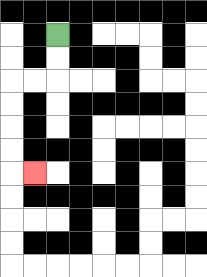{'start': '[2, 1]', 'end': '[1, 7]', 'path_directions': 'D,D,L,L,D,D,D,D,R', 'path_coordinates': '[[2, 1], [2, 2], [2, 3], [1, 3], [0, 3], [0, 4], [0, 5], [0, 6], [0, 7], [1, 7]]'}